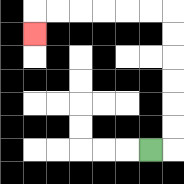{'start': '[6, 6]', 'end': '[1, 1]', 'path_directions': 'R,U,U,U,U,U,U,L,L,L,L,L,L,D', 'path_coordinates': '[[6, 6], [7, 6], [7, 5], [7, 4], [7, 3], [7, 2], [7, 1], [7, 0], [6, 0], [5, 0], [4, 0], [3, 0], [2, 0], [1, 0], [1, 1]]'}